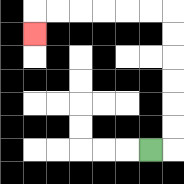{'start': '[6, 6]', 'end': '[1, 1]', 'path_directions': 'R,U,U,U,U,U,U,L,L,L,L,L,L,D', 'path_coordinates': '[[6, 6], [7, 6], [7, 5], [7, 4], [7, 3], [7, 2], [7, 1], [7, 0], [6, 0], [5, 0], [4, 0], [3, 0], [2, 0], [1, 0], [1, 1]]'}